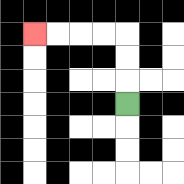{'start': '[5, 4]', 'end': '[1, 1]', 'path_directions': 'U,U,U,L,L,L,L', 'path_coordinates': '[[5, 4], [5, 3], [5, 2], [5, 1], [4, 1], [3, 1], [2, 1], [1, 1]]'}